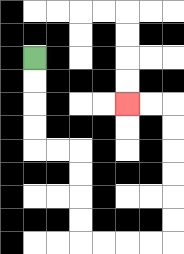{'start': '[1, 2]', 'end': '[5, 4]', 'path_directions': 'D,D,D,D,R,R,D,D,D,D,R,R,R,R,U,U,U,U,U,U,L,L', 'path_coordinates': '[[1, 2], [1, 3], [1, 4], [1, 5], [1, 6], [2, 6], [3, 6], [3, 7], [3, 8], [3, 9], [3, 10], [4, 10], [5, 10], [6, 10], [7, 10], [7, 9], [7, 8], [7, 7], [7, 6], [7, 5], [7, 4], [6, 4], [5, 4]]'}